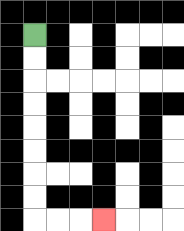{'start': '[1, 1]', 'end': '[4, 9]', 'path_directions': 'D,D,D,D,D,D,D,D,R,R,R', 'path_coordinates': '[[1, 1], [1, 2], [1, 3], [1, 4], [1, 5], [1, 6], [1, 7], [1, 8], [1, 9], [2, 9], [3, 9], [4, 9]]'}